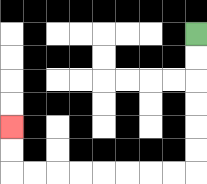{'start': '[8, 1]', 'end': '[0, 5]', 'path_directions': 'D,D,D,D,D,D,L,L,L,L,L,L,L,L,U,U', 'path_coordinates': '[[8, 1], [8, 2], [8, 3], [8, 4], [8, 5], [8, 6], [8, 7], [7, 7], [6, 7], [5, 7], [4, 7], [3, 7], [2, 7], [1, 7], [0, 7], [0, 6], [0, 5]]'}